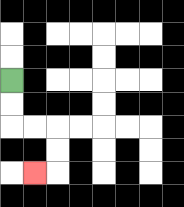{'start': '[0, 3]', 'end': '[1, 7]', 'path_directions': 'D,D,R,R,D,D,L', 'path_coordinates': '[[0, 3], [0, 4], [0, 5], [1, 5], [2, 5], [2, 6], [2, 7], [1, 7]]'}